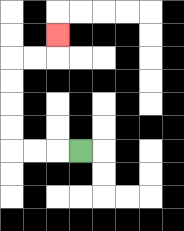{'start': '[3, 6]', 'end': '[2, 1]', 'path_directions': 'L,L,L,U,U,U,U,R,R,U', 'path_coordinates': '[[3, 6], [2, 6], [1, 6], [0, 6], [0, 5], [0, 4], [0, 3], [0, 2], [1, 2], [2, 2], [2, 1]]'}